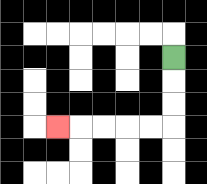{'start': '[7, 2]', 'end': '[2, 5]', 'path_directions': 'D,D,D,L,L,L,L,L', 'path_coordinates': '[[7, 2], [7, 3], [7, 4], [7, 5], [6, 5], [5, 5], [4, 5], [3, 5], [2, 5]]'}